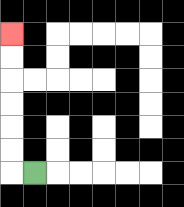{'start': '[1, 7]', 'end': '[0, 1]', 'path_directions': 'L,U,U,U,U,U,U', 'path_coordinates': '[[1, 7], [0, 7], [0, 6], [0, 5], [0, 4], [0, 3], [0, 2], [0, 1]]'}